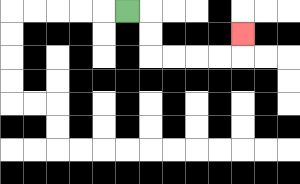{'start': '[5, 0]', 'end': '[10, 1]', 'path_directions': 'R,D,D,R,R,R,R,U', 'path_coordinates': '[[5, 0], [6, 0], [6, 1], [6, 2], [7, 2], [8, 2], [9, 2], [10, 2], [10, 1]]'}